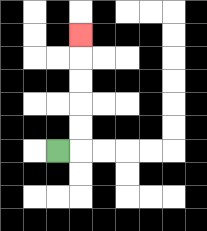{'start': '[2, 6]', 'end': '[3, 1]', 'path_directions': 'R,U,U,U,U,U', 'path_coordinates': '[[2, 6], [3, 6], [3, 5], [3, 4], [3, 3], [3, 2], [3, 1]]'}